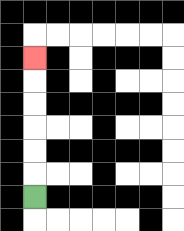{'start': '[1, 8]', 'end': '[1, 2]', 'path_directions': 'U,U,U,U,U,U', 'path_coordinates': '[[1, 8], [1, 7], [1, 6], [1, 5], [1, 4], [1, 3], [1, 2]]'}